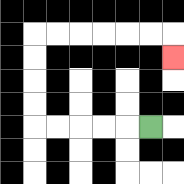{'start': '[6, 5]', 'end': '[7, 2]', 'path_directions': 'L,L,L,L,L,U,U,U,U,R,R,R,R,R,R,D', 'path_coordinates': '[[6, 5], [5, 5], [4, 5], [3, 5], [2, 5], [1, 5], [1, 4], [1, 3], [1, 2], [1, 1], [2, 1], [3, 1], [4, 1], [5, 1], [6, 1], [7, 1], [7, 2]]'}